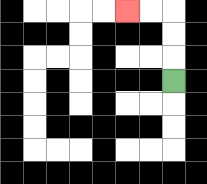{'start': '[7, 3]', 'end': '[5, 0]', 'path_directions': 'U,U,U,L,L', 'path_coordinates': '[[7, 3], [7, 2], [7, 1], [7, 0], [6, 0], [5, 0]]'}